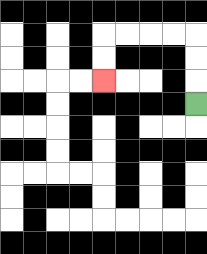{'start': '[8, 4]', 'end': '[4, 3]', 'path_directions': 'U,U,U,L,L,L,L,D,D', 'path_coordinates': '[[8, 4], [8, 3], [8, 2], [8, 1], [7, 1], [6, 1], [5, 1], [4, 1], [4, 2], [4, 3]]'}